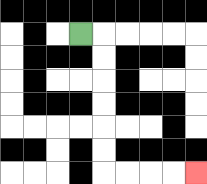{'start': '[3, 1]', 'end': '[8, 7]', 'path_directions': 'R,D,D,D,D,D,D,R,R,R,R', 'path_coordinates': '[[3, 1], [4, 1], [4, 2], [4, 3], [4, 4], [4, 5], [4, 6], [4, 7], [5, 7], [6, 7], [7, 7], [8, 7]]'}